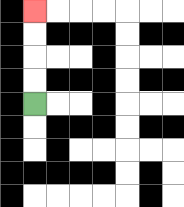{'start': '[1, 4]', 'end': '[1, 0]', 'path_directions': 'U,U,U,U', 'path_coordinates': '[[1, 4], [1, 3], [1, 2], [1, 1], [1, 0]]'}